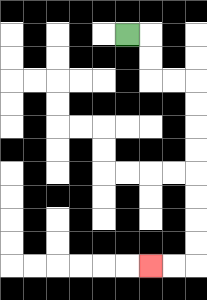{'start': '[5, 1]', 'end': '[6, 11]', 'path_directions': 'R,D,D,R,R,D,D,D,D,D,D,D,D,L,L', 'path_coordinates': '[[5, 1], [6, 1], [6, 2], [6, 3], [7, 3], [8, 3], [8, 4], [8, 5], [8, 6], [8, 7], [8, 8], [8, 9], [8, 10], [8, 11], [7, 11], [6, 11]]'}